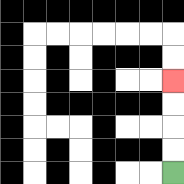{'start': '[7, 7]', 'end': '[7, 3]', 'path_directions': 'U,U,U,U', 'path_coordinates': '[[7, 7], [7, 6], [7, 5], [7, 4], [7, 3]]'}